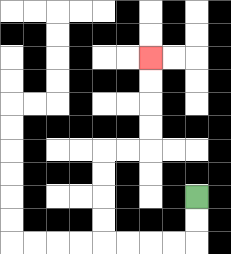{'start': '[8, 8]', 'end': '[6, 2]', 'path_directions': 'D,D,L,L,L,L,U,U,U,U,R,R,U,U,U,U', 'path_coordinates': '[[8, 8], [8, 9], [8, 10], [7, 10], [6, 10], [5, 10], [4, 10], [4, 9], [4, 8], [4, 7], [4, 6], [5, 6], [6, 6], [6, 5], [6, 4], [6, 3], [6, 2]]'}